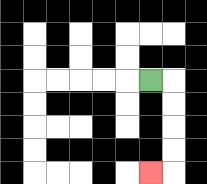{'start': '[6, 3]', 'end': '[6, 7]', 'path_directions': 'R,D,D,D,D,L', 'path_coordinates': '[[6, 3], [7, 3], [7, 4], [7, 5], [7, 6], [7, 7], [6, 7]]'}